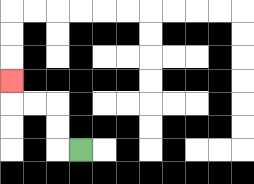{'start': '[3, 6]', 'end': '[0, 3]', 'path_directions': 'L,U,U,L,L,U', 'path_coordinates': '[[3, 6], [2, 6], [2, 5], [2, 4], [1, 4], [0, 4], [0, 3]]'}